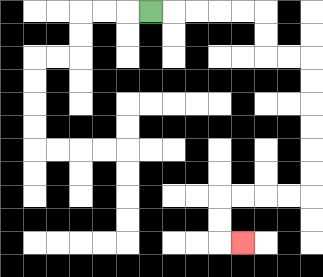{'start': '[6, 0]', 'end': '[10, 10]', 'path_directions': 'R,R,R,R,R,D,D,R,R,D,D,D,D,D,D,L,L,L,L,D,D,R', 'path_coordinates': '[[6, 0], [7, 0], [8, 0], [9, 0], [10, 0], [11, 0], [11, 1], [11, 2], [12, 2], [13, 2], [13, 3], [13, 4], [13, 5], [13, 6], [13, 7], [13, 8], [12, 8], [11, 8], [10, 8], [9, 8], [9, 9], [9, 10], [10, 10]]'}